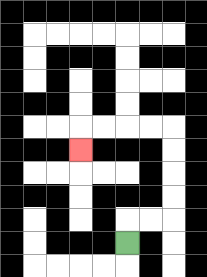{'start': '[5, 10]', 'end': '[3, 6]', 'path_directions': 'U,R,R,U,U,U,U,L,L,L,L,D', 'path_coordinates': '[[5, 10], [5, 9], [6, 9], [7, 9], [7, 8], [7, 7], [7, 6], [7, 5], [6, 5], [5, 5], [4, 5], [3, 5], [3, 6]]'}